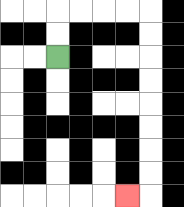{'start': '[2, 2]', 'end': '[5, 8]', 'path_directions': 'U,U,R,R,R,R,D,D,D,D,D,D,D,D,L', 'path_coordinates': '[[2, 2], [2, 1], [2, 0], [3, 0], [4, 0], [5, 0], [6, 0], [6, 1], [6, 2], [6, 3], [6, 4], [6, 5], [6, 6], [6, 7], [6, 8], [5, 8]]'}